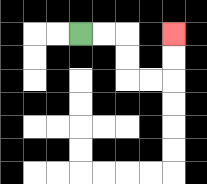{'start': '[3, 1]', 'end': '[7, 1]', 'path_directions': 'R,R,D,D,R,R,U,U', 'path_coordinates': '[[3, 1], [4, 1], [5, 1], [5, 2], [5, 3], [6, 3], [7, 3], [7, 2], [7, 1]]'}